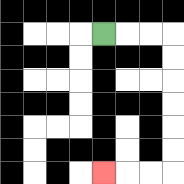{'start': '[4, 1]', 'end': '[4, 7]', 'path_directions': 'R,R,R,D,D,D,D,D,D,L,L,L', 'path_coordinates': '[[4, 1], [5, 1], [6, 1], [7, 1], [7, 2], [7, 3], [7, 4], [7, 5], [7, 6], [7, 7], [6, 7], [5, 7], [4, 7]]'}